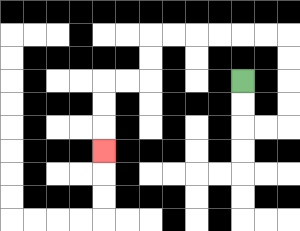{'start': '[10, 3]', 'end': '[4, 6]', 'path_directions': 'D,D,R,R,U,U,U,U,L,L,L,L,L,L,D,D,L,L,D,D,D', 'path_coordinates': '[[10, 3], [10, 4], [10, 5], [11, 5], [12, 5], [12, 4], [12, 3], [12, 2], [12, 1], [11, 1], [10, 1], [9, 1], [8, 1], [7, 1], [6, 1], [6, 2], [6, 3], [5, 3], [4, 3], [4, 4], [4, 5], [4, 6]]'}